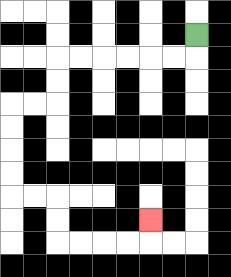{'start': '[8, 1]', 'end': '[6, 9]', 'path_directions': 'D,L,L,L,L,L,L,D,D,L,L,D,D,D,D,R,R,D,D,R,R,R,R,U', 'path_coordinates': '[[8, 1], [8, 2], [7, 2], [6, 2], [5, 2], [4, 2], [3, 2], [2, 2], [2, 3], [2, 4], [1, 4], [0, 4], [0, 5], [0, 6], [0, 7], [0, 8], [1, 8], [2, 8], [2, 9], [2, 10], [3, 10], [4, 10], [5, 10], [6, 10], [6, 9]]'}